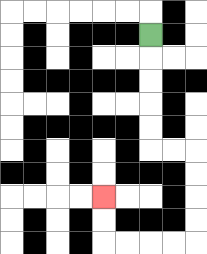{'start': '[6, 1]', 'end': '[4, 8]', 'path_directions': 'D,D,D,D,D,R,R,D,D,D,D,L,L,L,L,U,U', 'path_coordinates': '[[6, 1], [6, 2], [6, 3], [6, 4], [6, 5], [6, 6], [7, 6], [8, 6], [8, 7], [8, 8], [8, 9], [8, 10], [7, 10], [6, 10], [5, 10], [4, 10], [4, 9], [4, 8]]'}